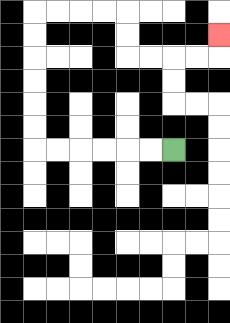{'start': '[7, 6]', 'end': '[9, 1]', 'path_directions': 'L,L,L,L,L,L,U,U,U,U,U,U,R,R,R,R,D,D,R,R,R,R,U', 'path_coordinates': '[[7, 6], [6, 6], [5, 6], [4, 6], [3, 6], [2, 6], [1, 6], [1, 5], [1, 4], [1, 3], [1, 2], [1, 1], [1, 0], [2, 0], [3, 0], [4, 0], [5, 0], [5, 1], [5, 2], [6, 2], [7, 2], [8, 2], [9, 2], [9, 1]]'}